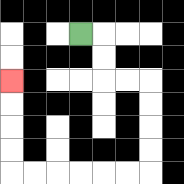{'start': '[3, 1]', 'end': '[0, 3]', 'path_directions': 'R,D,D,R,R,D,D,D,D,L,L,L,L,L,L,U,U,U,U', 'path_coordinates': '[[3, 1], [4, 1], [4, 2], [4, 3], [5, 3], [6, 3], [6, 4], [6, 5], [6, 6], [6, 7], [5, 7], [4, 7], [3, 7], [2, 7], [1, 7], [0, 7], [0, 6], [0, 5], [0, 4], [0, 3]]'}